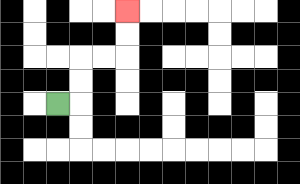{'start': '[2, 4]', 'end': '[5, 0]', 'path_directions': 'R,U,U,R,R,U,U', 'path_coordinates': '[[2, 4], [3, 4], [3, 3], [3, 2], [4, 2], [5, 2], [5, 1], [5, 0]]'}